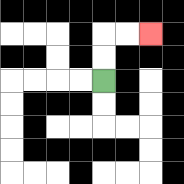{'start': '[4, 3]', 'end': '[6, 1]', 'path_directions': 'U,U,R,R', 'path_coordinates': '[[4, 3], [4, 2], [4, 1], [5, 1], [6, 1]]'}